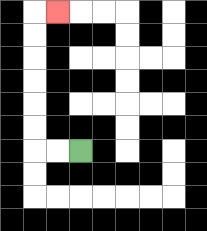{'start': '[3, 6]', 'end': '[2, 0]', 'path_directions': 'L,L,U,U,U,U,U,U,R', 'path_coordinates': '[[3, 6], [2, 6], [1, 6], [1, 5], [1, 4], [1, 3], [1, 2], [1, 1], [1, 0], [2, 0]]'}